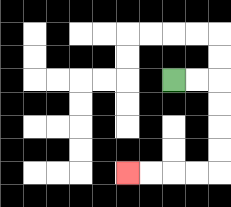{'start': '[7, 3]', 'end': '[5, 7]', 'path_directions': 'R,R,D,D,D,D,L,L,L,L', 'path_coordinates': '[[7, 3], [8, 3], [9, 3], [9, 4], [9, 5], [9, 6], [9, 7], [8, 7], [7, 7], [6, 7], [5, 7]]'}